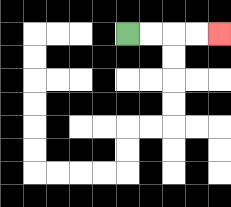{'start': '[5, 1]', 'end': '[9, 1]', 'path_directions': 'R,R,R,R', 'path_coordinates': '[[5, 1], [6, 1], [7, 1], [8, 1], [9, 1]]'}